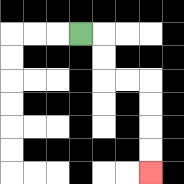{'start': '[3, 1]', 'end': '[6, 7]', 'path_directions': 'R,D,D,R,R,D,D,D,D', 'path_coordinates': '[[3, 1], [4, 1], [4, 2], [4, 3], [5, 3], [6, 3], [6, 4], [6, 5], [6, 6], [6, 7]]'}